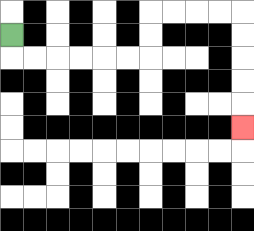{'start': '[0, 1]', 'end': '[10, 5]', 'path_directions': 'D,R,R,R,R,R,R,U,U,R,R,R,R,D,D,D,D,D', 'path_coordinates': '[[0, 1], [0, 2], [1, 2], [2, 2], [3, 2], [4, 2], [5, 2], [6, 2], [6, 1], [6, 0], [7, 0], [8, 0], [9, 0], [10, 0], [10, 1], [10, 2], [10, 3], [10, 4], [10, 5]]'}